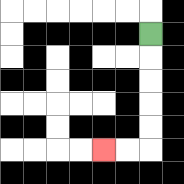{'start': '[6, 1]', 'end': '[4, 6]', 'path_directions': 'D,D,D,D,D,L,L', 'path_coordinates': '[[6, 1], [6, 2], [6, 3], [6, 4], [6, 5], [6, 6], [5, 6], [4, 6]]'}